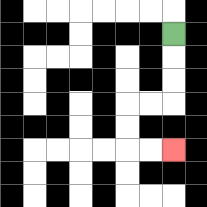{'start': '[7, 1]', 'end': '[7, 6]', 'path_directions': 'D,D,D,L,L,D,D,R,R', 'path_coordinates': '[[7, 1], [7, 2], [7, 3], [7, 4], [6, 4], [5, 4], [5, 5], [5, 6], [6, 6], [7, 6]]'}